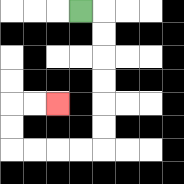{'start': '[3, 0]', 'end': '[2, 4]', 'path_directions': 'R,D,D,D,D,D,D,L,L,L,L,U,U,R,R', 'path_coordinates': '[[3, 0], [4, 0], [4, 1], [4, 2], [4, 3], [4, 4], [4, 5], [4, 6], [3, 6], [2, 6], [1, 6], [0, 6], [0, 5], [0, 4], [1, 4], [2, 4]]'}